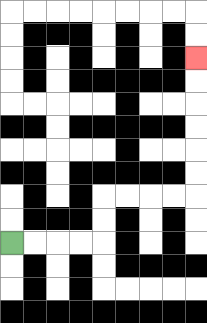{'start': '[0, 10]', 'end': '[8, 2]', 'path_directions': 'R,R,R,R,U,U,R,R,R,R,U,U,U,U,U,U', 'path_coordinates': '[[0, 10], [1, 10], [2, 10], [3, 10], [4, 10], [4, 9], [4, 8], [5, 8], [6, 8], [7, 8], [8, 8], [8, 7], [8, 6], [8, 5], [8, 4], [8, 3], [8, 2]]'}